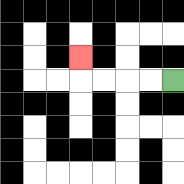{'start': '[7, 3]', 'end': '[3, 2]', 'path_directions': 'L,L,L,L,U', 'path_coordinates': '[[7, 3], [6, 3], [5, 3], [4, 3], [3, 3], [3, 2]]'}